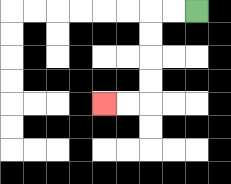{'start': '[8, 0]', 'end': '[4, 4]', 'path_directions': 'L,L,D,D,D,D,L,L', 'path_coordinates': '[[8, 0], [7, 0], [6, 0], [6, 1], [6, 2], [6, 3], [6, 4], [5, 4], [4, 4]]'}